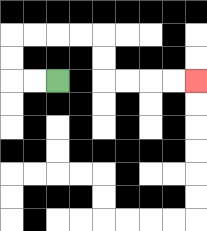{'start': '[2, 3]', 'end': '[8, 3]', 'path_directions': 'L,L,U,U,R,R,R,R,D,D,R,R,R,R', 'path_coordinates': '[[2, 3], [1, 3], [0, 3], [0, 2], [0, 1], [1, 1], [2, 1], [3, 1], [4, 1], [4, 2], [4, 3], [5, 3], [6, 3], [7, 3], [8, 3]]'}